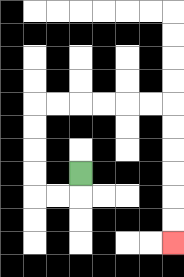{'start': '[3, 7]', 'end': '[7, 10]', 'path_directions': 'D,L,L,U,U,U,U,R,R,R,R,R,R,D,D,D,D,D,D', 'path_coordinates': '[[3, 7], [3, 8], [2, 8], [1, 8], [1, 7], [1, 6], [1, 5], [1, 4], [2, 4], [3, 4], [4, 4], [5, 4], [6, 4], [7, 4], [7, 5], [7, 6], [7, 7], [7, 8], [7, 9], [7, 10]]'}